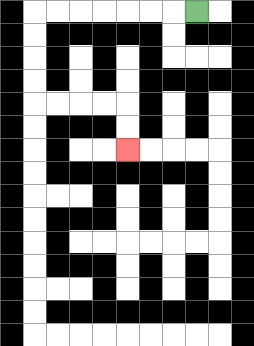{'start': '[8, 0]', 'end': '[5, 6]', 'path_directions': 'L,L,L,L,L,L,L,D,D,D,D,R,R,R,R,D,D', 'path_coordinates': '[[8, 0], [7, 0], [6, 0], [5, 0], [4, 0], [3, 0], [2, 0], [1, 0], [1, 1], [1, 2], [1, 3], [1, 4], [2, 4], [3, 4], [4, 4], [5, 4], [5, 5], [5, 6]]'}